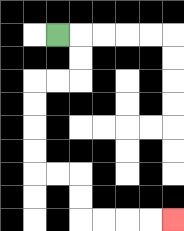{'start': '[2, 1]', 'end': '[7, 9]', 'path_directions': 'R,D,D,L,L,D,D,D,D,R,R,D,D,R,R,R,R', 'path_coordinates': '[[2, 1], [3, 1], [3, 2], [3, 3], [2, 3], [1, 3], [1, 4], [1, 5], [1, 6], [1, 7], [2, 7], [3, 7], [3, 8], [3, 9], [4, 9], [5, 9], [6, 9], [7, 9]]'}